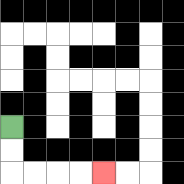{'start': '[0, 5]', 'end': '[4, 7]', 'path_directions': 'D,D,R,R,R,R', 'path_coordinates': '[[0, 5], [0, 6], [0, 7], [1, 7], [2, 7], [3, 7], [4, 7]]'}